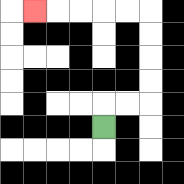{'start': '[4, 5]', 'end': '[1, 0]', 'path_directions': 'U,R,R,U,U,U,U,L,L,L,L,L', 'path_coordinates': '[[4, 5], [4, 4], [5, 4], [6, 4], [6, 3], [6, 2], [6, 1], [6, 0], [5, 0], [4, 0], [3, 0], [2, 0], [1, 0]]'}